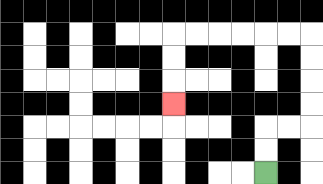{'start': '[11, 7]', 'end': '[7, 4]', 'path_directions': 'U,U,R,R,U,U,U,U,L,L,L,L,L,L,D,D,D', 'path_coordinates': '[[11, 7], [11, 6], [11, 5], [12, 5], [13, 5], [13, 4], [13, 3], [13, 2], [13, 1], [12, 1], [11, 1], [10, 1], [9, 1], [8, 1], [7, 1], [7, 2], [7, 3], [7, 4]]'}